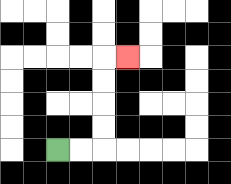{'start': '[2, 6]', 'end': '[5, 2]', 'path_directions': 'R,R,U,U,U,U,R', 'path_coordinates': '[[2, 6], [3, 6], [4, 6], [4, 5], [4, 4], [4, 3], [4, 2], [5, 2]]'}